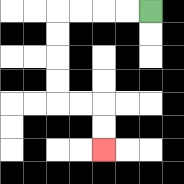{'start': '[6, 0]', 'end': '[4, 6]', 'path_directions': 'L,L,L,L,D,D,D,D,R,R,D,D', 'path_coordinates': '[[6, 0], [5, 0], [4, 0], [3, 0], [2, 0], [2, 1], [2, 2], [2, 3], [2, 4], [3, 4], [4, 4], [4, 5], [4, 6]]'}